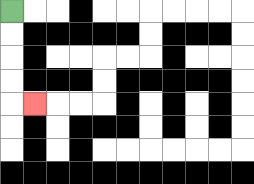{'start': '[0, 0]', 'end': '[1, 4]', 'path_directions': 'D,D,D,D,R', 'path_coordinates': '[[0, 0], [0, 1], [0, 2], [0, 3], [0, 4], [1, 4]]'}